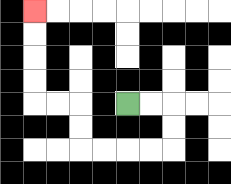{'start': '[5, 4]', 'end': '[1, 0]', 'path_directions': 'R,R,D,D,L,L,L,L,U,U,L,L,U,U,U,U', 'path_coordinates': '[[5, 4], [6, 4], [7, 4], [7, 5], [7, 6], [6, 6], [5, 6], [4, 6], [3, 6], [3, 5], [3, 4], [2, 4], [1, 4], [1, 3], [1, 2], [1, 1], [1, 0]]'}